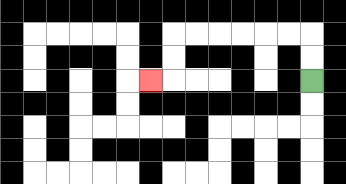{'start': '[13, 3]', 'end': '[6, 3]', 'path_directions': 'U,U,L,L,L,L,L,L,D,D,L', 'path_coordinates': '[[13, 3], [13, 2], [13, 1], [12, 1], [11, 1], [10, 1], [9, 1], [8, 1], [7, 1], [7, 2], [7, 3], [6, 3]]'}